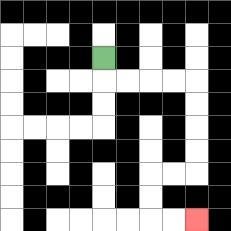{'start': '[4, 2]', 'end': '[8, 9]', 'path_directions': 'D,R,R,R,R,D,D,D,D,L,L,D,D,R,R', 'path_coordinates': '[[4, 2], [4, 3], [5, 3], [6, 3], [7, 3], [8, 3], [8, 4], [8, 5], [8, 6], [8, 7], [7, 7], [6, 7], [6, 8], [6, 9], [7, 9], [8, 9]]'}